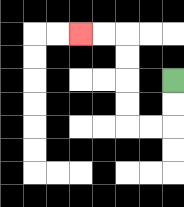{'start': '[7, 3]', 'end': '[3, 1]', 'path_directions': 'D,D,L,L,U,U,U,U,L,L', 'path_coordinates': '[[7, 3], [7, 4], [7, 5], [6, 5], [5, 5], [5, 4], [5, 3], [5, 2], [5, 1], [4, 1], [3, 1]]'}